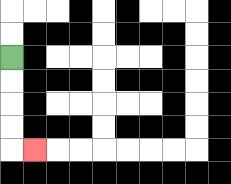{'start': '[0, 2]', 'end': '[1, 6]', 'path_directions': 'D,D,D,D,R', 'path_coordinates': '[[0, 2], [0, 3], [0, 4], [0, 5], [0, 6], [1, 6]]'}